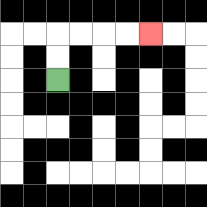{'start': '[2, 3]', 'end': '[6, 1]', 'path_directions': 'U,U,R,R,R,R', 'path_coordinates': '[[2, 3], [2, 2], [2, 1], [3, 1], [4, 1], [5, 1], [6, 1]]'}